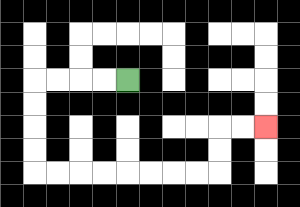{'start': '[5, 3]', 'end': '[11, 5]', 'path_directions': 'L,L,L,L,D,D,D,D,R,R,R,R,R,R,R,R,U,U,R,R', 'path_coordinates': '[[5, 3], [4, 3], [3, 3], [2, 3], [1, 3], [1, 4], [1, 5], [1, 6], [1, 7], [2, 7], [3, 7], [4, 7], [5, 7], [6, 7], [7, 7], [8, 7], [9, 7], [9, 6], [9, 5], [10, 5], [11, 5]]'}